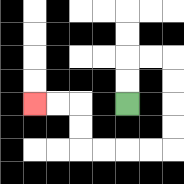{'start': '[5, 4]', 'end': '[1, 4]', 'path_directions': 'U,U,R,R,D,D,D,D,L,L,L,L,U,U,L,L', 'path_coordinates': '[[5, 4], [5, 3], [5, 2], [6, 2], [7, 2], [7, 3], [7, 4], [7, 5], [7, 6], [6, 6], [5, 6], [4, 6], [3, 6], [3, 5], [3, 4], [2, 4], [1, 4]]'}